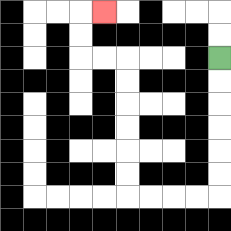{'start': '[9, 2]', 'end': '[4, 0]', 'path_directions': 'D,D,D,D,D,D,L,L,L,L,U,U,U,U,U,U,L,L,U,U,R', 'path_coordinates': '[[9, 2], [9, 3], [9, 4], [9, 5], [9, 6], [9, 7], [9, 8], [8, 8], [7, 8], [6, 8], [5, 8], [5, 7], [5, 6], [5, 5], [5, 4], [5, 3], [5, 2], [4, 2], [3, 2], [3, 1], [3, 0], [4, 0]]'}